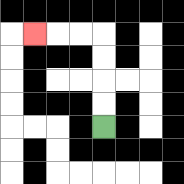{'start': '[4, 5]', 'end': '[1, 1]', 'path_directions': 'U,U,U,U,L,L,L', 'path_coordinates': '[[4, 5], [4, 4], [4, 3], [4, 2], [4, 1], [3, 1], [2, 1], [1, 1]]'}